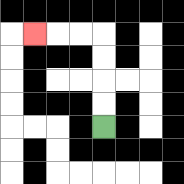{'start': '[4, 5]', 'end': '[1, 1]', 'path_directions': 'U,U,U,U,L,L,L', 'path_coordinates': '[[4, 5], [4, 4], [4, 3], [4, 2], [4, 1], [3, 1], [2, 1], [1, 1]]'}